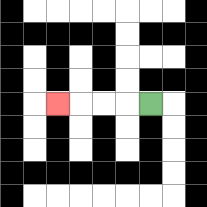{'start': '[6, 4]', 'end': '[2, 4]', 'path_directions': 'L,L,L,L', 'path_coordinates': '[[6, 4], [5, 4], [4, 4], [3, 4], [2, 4]]'}